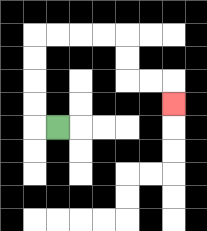{'start': '[2, 5]', 'end': '[7, 4]', 'path_directions': 'L,U,U,U,U,R,R,R,R,D,D,R,R,D', 'path_coordinates': '[[2, 5], [1, 5], [1, 4], [1, 3], [1, 2], [1, 1], [2, 1], [3, 1], [4, 1], [5, 1], [5, 2], [5, 3], [6, 3], [7, 3], [7, 4]]'}